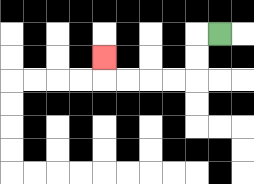{'start': '[9, 1]', 'end': '[4, 2]', 'path_directions': 'L,D,D,L,L,L,L,U', 'path_coordinates': '[[9, 1], [8, 1], [8, 2], [8, 3], [7, 3], [6, 3], [5, 3], [4, 3], [4, 2]]'}